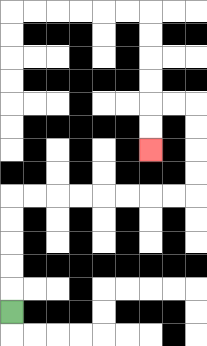{'start': '[0, 13]', 'end': '[6, 6]', 'path_directions': 'U,U,U,U,U,R,R,R,R,R,R,R,R,U,U,U,U,L,L,D,D', 'path_coordinates': '[[0, 13], [0, 12], [0, 11], [0, 10], [0, 9], [0, 8], [1, 8], [2, 8], [3, 8], [4, 8], [5, 8], [6, 8], [7, 8], [8, 8], [8, 7], [8, 6], [8, 5], [8, 4], [7, 4], [6, 4], [6, 5], [6, 6]]'}